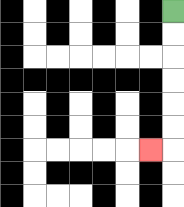{'start': '[7, 0]', 'end': '[6, 6]', 'path_directions': 'D,D,D,D,D,D,L', 'path_coordinates': '[[7, 0], [7, 1], [7, 2], [7, 3], [7, 4], [7, 5], [7, 6], [6, 6]]'}